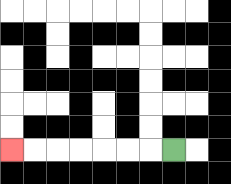{'start': '[7, 6]', 'end': '[0, 6]', 'path_directions': 'L,L,L,L,L,L,L', 'path_coordinates': '[[7, 6], [6, 6], [5, 6], [4, 6], [3, 6], [2, 6], [1, 6], [0, 6]]'}